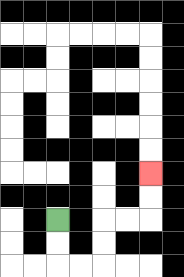{'start': '[2, 9]', 'end': '[6, 7]', 'path_directions': 'D,D,R,R,U,U,R,R,U,U', 'path_coordinates': '[[2, 9], [2, 10], [2, 11], [3, 11], [4, 11], [4, 10], [4, 9], [5, 9], [6, 9], [6, 8], [6, 7]]'}